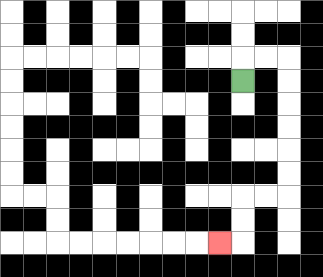{'start': '[10, 3]', 'end': '[9, 10]', 'path_directions': 'U,R,R,D,D,D,D,D,D,L,L,D,D,L', 'path_coordinates': '[[10, 3], [10, 2], [11, 2], [12, 2], [12, 3], [12, 4], [12, 5], [12, 6], [12, 7], [12, 8], [11, 8], [10, 8], [10, 9], [10, 10], [9, 10]]'}